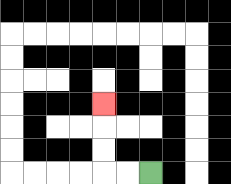{'start': '[6, 7]', 'end': '[4, 4]', 'path_directions': 'L,L,U,U,U', 'path_coordinates': '[[6, 7], [5, 7], [4, 7], [4, 6], [4, 5], [4, 4]]'}